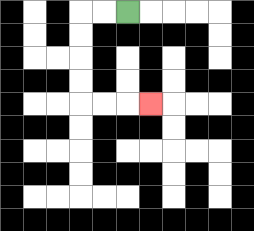{'start': '[5, 0]', 'end': '[6, 4]', 'path_directions': 'L,L,D,D,D,D,R,R,R', 'path_coordinates': '[[5, 0], [4, 0], [3, 0], [3, 1], [3, 2], [3, 3], [3, 4], [4, 4], [5, 4], [6, 4]]'}